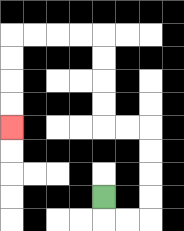{'start': '[4, 8]', 'end': '[0, 5]', 'path_directions': 'D,R,R,U,U,U,U,L,L,U,U,U,U,L,L,L,L,D,D,D,D', 'path_coordinates': '[[4, 8], [4, 9], [5, 9], [6, 9], [6, 8], [6, 7], [6, 6], [6, 5], [5, 5], [4, 5], [4, 4], [4, 3], [4, 2], [4, 1], [3, 1], [2, 1], [1, 1], [0, 1], [0, 2], [0, 3], [0, 4], [0, 5]]'}